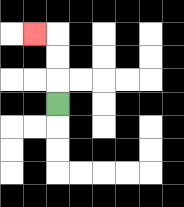{'start': '[2, 4]', 'end': '[1, 1]', 'path_directions': 'U,U,U,L', 'path_coordinates': '[[2, 4], [2, 3], [2, 2], [2, 1], [1, 1]]'}